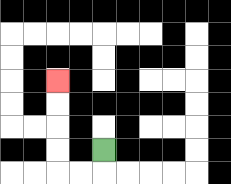{'start': '[4, 6]', 'end': '[2, 3]', 'path_directions': 'D,L,L,U,U,U,U', 'path_coordinates': '[[4, 6], [4, 7], [3, 7], [2, 7], [2, 6], [2, 5], [2, 4], [2, 3]]'}